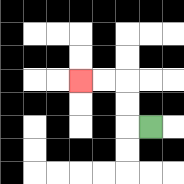{'start': '[6, 5]', 'end': '[3, 3]', 'path_directions': 'L,U,U,L,L', 'path_coordinates': '[[6, 5], [5, 5], [5, 4], [5, 3], [4, 3], [3, 3]]'}